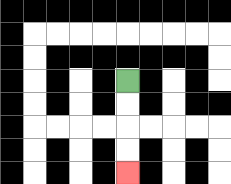{'start': '[5, 3]', 'end': '[5, 7]', 'path_directions': 'D,D,D,D', 'path_coordinates': '[[5, 3], [5, 4], [5, 5], [5, 6], [5, 7]]'}